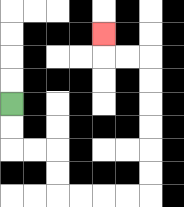{'start': '[0, 4]', 'end': '[4, 1]', 'path_directions': 'D,D,R,R,D,D,R,R,R,R,U,U,U,U,U,U,L,L,U', 'path_coordinates': '[[0, 4], [0, 5], [0, 6], [1, 6], [2, 6], [2, 7], [2, 8], [3, 8], [4, 8], [5, 8], [6, 8], [6, 7], [6, 6], [6, 5], [6, 4], [6, 3], [6, 2], [5, 2], [4, 2], [4, 1]]'}